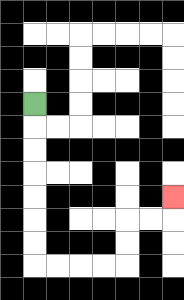{'start': '[1, 4]', 'end': '[7, 8]', 'path_directions': 'D,D,D,D,D,D,D,R,R,R,R,U,U,R,R,U', 'path_coordinates': '[[1, 4], [1, 5], [1, 6], [1, 7], [1, 8], [1, 9], [1, 10], [1, 11], [2, 11], [3, 11], [4, 11], [5, 11], [5, 10], [5, 9], [6, 9], [7, 9], [7, 8]]'}